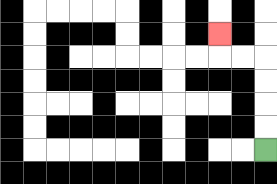{'start': '[11, 6]', 'end': '[9, 1]', 'path_directions': 'U,U,U,U,L,L,U', 'path_coordinates': '[[11, 6], [11, 5], [11, 4], [11, 3], [11, 2], [10, 2], [9, 2], [9, 1]]'}